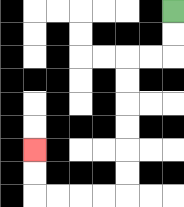{'start': '[7, 0]', 'end': '[1, 6]', 'path_directions': 'D,D,L,L,D,D,D,D,D,D,L,L,L,L,U,U', 'path_coordinates': '[[7, 0], [7, 1], [7, 2], [6, 2], [5, 2], [5, 3], [5, 4], [5, 5], [5, 6], [5, 7], [5, 8], [4, 8], [3, 8], [2, 8], [1, 8], [1, 7], [1, 6]]'}